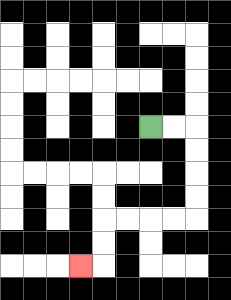{'start': '[6, 5]', 'end': '[3, 11]', 'path_directions': 'R,R,D,D,D,D,L,L,L,L,D,D,L', 'path_coordinates': '[[6, 5], [7, 5], [8, 5], [8, 6], [8, 7], [8, 8], [8, 9], [7, 9], [6, 9], [5, 9], [4, 9], [4, 10], [4, 11], [3, 11]]'}